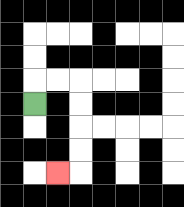{'start': '[1, 4]', 'end': '[2, 7]', 'path_directions': 'U,R,R,D,D,D,D,L', 'path_coordinates': '[[1, 4], [1, 3], [2, 3], [3, 3], [3, 4], [3, 5], [3, 6], [3, 7], [2, 7]]'}